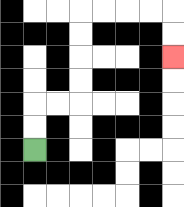{'start': '[1, 6]', 'end': '[7, 2]', 'path_directions': 'U,U,R,R,U,U,U,U,R,R,R,R,D,D', 'path_coordinates': '[[1, 6], [1, 5], [1, 4], [2, 4], [3, 4], [3, 3], [3, 2], [3, 1], [3, 0], [4, 0], [5, 0], [6, 0], [7, 0], [7, 1], [7, 2]]'}